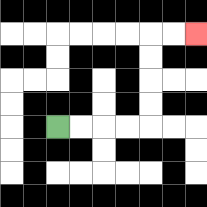{'start': '[2, 5]', 'end': '[8, 1]', 'path_directions': 'R,R,R,R,U,U,U,U,R,R', 'path_coordinates': '[[2, 5], [3, 5], [4, 5], [5, 5], [6, 5], [6, 4], [6, 3], [6, 2], [6, 1], [7, 1], [8, 1]]'}